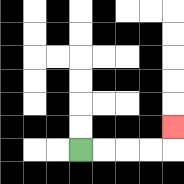{'start': '[3, 6]', 'end': '[7, 5]', 'path_directions': 'R,R,R,R,U', 'path_coordinates': '[[3, 6], [4, 6], [5, 6], [6, 6], [7, 6], [7, 5]]'}